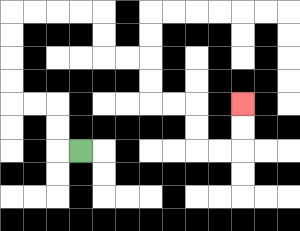{'start': '[3, 6]', 'end': '[10, 4]', 'path_directions': 'L,U,U,L,L,U,U,U,U,R,R,R,R,D,D,R,R,D,D,R,R,D,D,R,R,U,U', 'path_coordinates': '[[3, 6], [2, 6], [2, 5], [2, 4], [1, 4], [0, 4], [0, 3], [0, 2], [0, 1], [0, 0], [1, 0], [2, 0], [3, 0], [4, 0], [4, 1], [4, 2], [5, 2], [6, 2], [6, 3], [6, 4], [7, 4], [8, 4], [8, 5], [8, 6], [9, 6], [10, 6], [10, 5], [10, 4]]'}